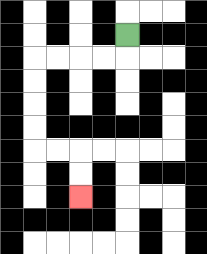{'start': '[5, 1]', 'end': '[3, 8]', 'path_directions': 'D,L,L,L,L,D,D,D,D,R,R,D,D', 'path_coordinates': '[[5, 1], [5, 2], [4, 2], [3, 2], [2, 2], [1, 2], [1, 3], [1, 4], [1, 5], [1, 6], [2, 6], [3, 6], [3, 7], [3, 8]]'}